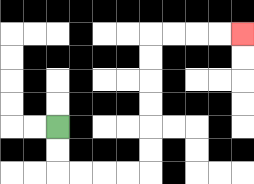{'start': '[2, 5]', 'end': '[10, 1]', 'path_directions': 'D,D,R,R,R,R,U,U,U,U,U,U,R,R,R,R', 'path_coordinates': '[[2, 5], [2, 6], [2, 7], [3, 7], [4, 7], [5, 7], [6, 7], [6, 6], [6, 5], [6, 4], [6, 3], [6, 2], [6, 1], [7, 1], [8, 1], [9, 1], [10, 1]]'}